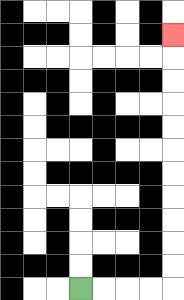{'start': '[3, 12]', 'end': '[7, 1]', 'path_directions': 'R,R,R,R,U,U,U,U,U,U,U,U,U,U,U', 'path_coordinates': '[[3, 12], [4, 12], [5, 12], [6, 12], [7, 12], [7, 11], [7, 10], [7, 9], [7, 8], [7, 7], [7, 6], [7, 5], [7, 4], [7, 3], [7, 2], [7, 1]]'}